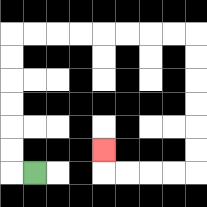{'start': '[1, 7]', 'end': '[4, 6]', 'path_directions': 'L,U,U,U,U,U,U,R,R,R,R,R,R,R,R,D,D,D,D,D,D,L,L,L,L,U', 'path_coordinates': '[[1, 7], [0, 7], [0, 6], [0, 5], [0, 4], [0, 3], [0, 2], [0, 1], [1, 1], [2, 1], [3, 1], [4, 1], [5, 1], [6, 1], [7, 1], [8, 1], [8, 2], [8, 3], [8, 4], [8, 5], [8, 6], [8, 7], [7, 7], [6, 7], [5, 7], [4, 7], [4, 6]]'}